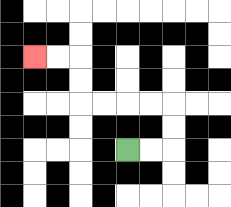{'start': '[5, 6]', 'end': '[1, 2]', 'path_directions': 'R,R,U,U,L,L,L,L,U,U,L,L', 'path_coordinates': '[[5, 6], [6, 6], [7, 6], [7, 5], [7, 4], [6, 4], [5, 4], [4, 4], [3, 4], [3, 3], [3, 2], [2, 2], [1, 2]]'}